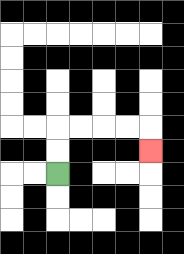{'start': '[2, 7]', 'end': '[6, 6]', 'path_directions': 'U,U,R,R,R,R,D', 'path_coordinates': '[[2, 7], [2, 6], [2, 5], [3, 5], [4, 5], [5, 5], [6, 5], [6, 6]]'}